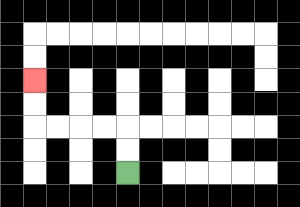{'start': '[5, 7]', 'end': '[1, 3]', 'path_directions': 'U,U,L,L,L,L,U,U', 'path_coordinates': '[[5, 7], [5, 6], [5, 5], [4, 5], [3, 5], [2, 5], [1, 5], [1, 4], [1, 3]]'}